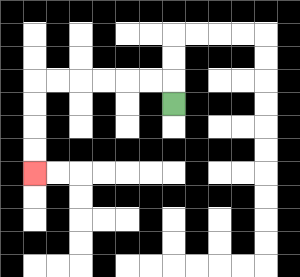{'start': '[7, 4]', 'end': '[1, 7]', 'path_directions': 'U,L,L,L,L,L,L,D,D,D,D', 'path_coordinates': '[[7, 4], [7, 3], [6, 3], [5, 3], [4, 3], [3, 3], [2, 3], [1, 3], [1, 4], [1, 5], [1, 6], [1, 7]]'}